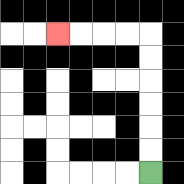{'start': '[6, 7]', 'end': '[2, 1]', 'path_directions': 'U,U,U,U,U,U,L,L,L,L', 'path_coordinates': '[[6, 7], [6, 6], [6, 5], [6, 4], [6, 3], [6, 2], [6, 1], [5, 1], [4, 1], [3, 1], [2, 1]]'}